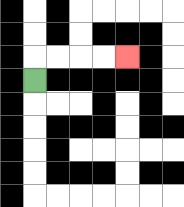{'start': '[1, 3]', 'end': '[5, 2]', 'path_directions': 'U,R,R,R,R', 'path_coordinates': '[[1, 3], [1, 2], [2, 2], [3, 2], [4, 2], [5, 2]]'}